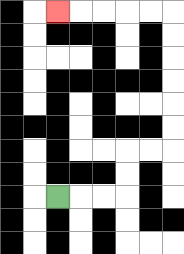{'start': '[2, 8]', 'end': '[2, 0]', 'path_directions': 'R,R,R,U,U,R,R,U,U,U,U,U,U,L,L,L,L,L', 'path_coordinates': '[[2, 8], [3, 8], [4, 8], [5, 8], [5, 7], [5, 6], [6, 6], [7, 6], [7, 5], [7, 4], [7, 3], [7, 2], [7, 1], [7, 0], [6, 0], [5, 0], [4, 0], [3, 0], [2, 0]]'}